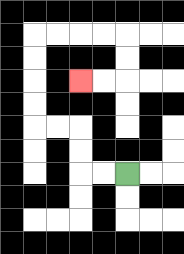{'start': '[5, 7]', 'end': '[3, 3]', 'path_directions': 'L,L,U,U,L,L,U,U,U,U,R,R,R,R,D,D,L,L', 'path_coordinates': '[[5, 7], [4, 7], [3, 7], [3, 6], [3, 5], [2, 5], [1, 5], [1, 4], [1, 3], [1, 2], [1, 1], [2, 1], [3, 1], [4, 1], [5, 1], [5, 2], [5, 3], [4, 3], [3, 3]]'}